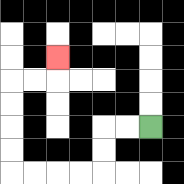{'start': '[6, 5]', 'end': '[2, 2]', 'path_directions': 'L,L,D,D,L,L,L,L,U,U,U,U,R,R,U', 'path_coordinates': '[[6, 5], [5, 5], [4, 5], [4, 6], [4, 7], [3, 7], [2, 7], [1, 7], [0, 7], [0, 6], [0, 5], [0, 4], [0, 3], [1, 3], [2, 3], [2, 2]]'}